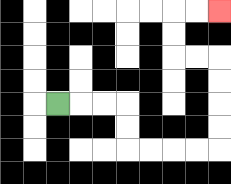{'start': '[2, 4]', 'end': '[9, 0]', 'path_directions': 'R,R,R,D,D,R,R,R,R,U,U,U,U,L,L,U,U,R,R', 'path_coordinates': '[[2, 4], [3, 4], [4, 4], [5, 4], [5, 5], [5, 6], [6, 6], [7, 6], [8, 6], [9, 6], [9, 5], [9, 4], [9, 3], [9, 2], [8, 2], [7, 2], [7, 1], [7, 0], [8, 0], [9, 0]]'}